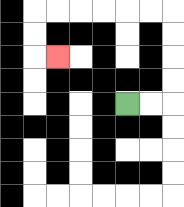{'start': '[5, 4]', 'end': '[2, 2]', 'path_directions': 'R,R,U,U,U,U,L,L,L,L,L,L,D,D,R', 'path_coordinates': '[[5, 4], [6, 4], [7, 4], [7, 3], [7, 2], [7, 1], [7, 0], [6, 0], [5, 0], [4, 0], [3, 0], [2, 0], [1, 0], [1, 1], [1, 2], [2, 2]]'}